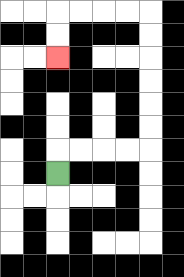{'start': '[2, 7]', 'end': '[2, 2]', 'path_directions': 'U,R,R,R,R,U,U,U,U,U,U,L,L,L,L,D,D', 'path_coordinates': '[[2, 7], [2, 6], [3, 6], [4, 6], [5, 6], [6, 6], [6, 5], [6, 4], [6, 3], [6, 2], [6, 1], [6, 0], [5, 0], [4, 0], [3, 0], [2, 0], [2, 1], [2, 2]]'}